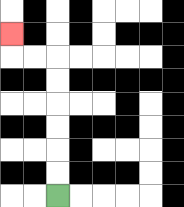{'start': '[2, 8]', 'end': '[0, 1]', 'path_directions': 'U,U,U,U,U,U,L,L,U', 'path_coordinates': '[[2, 8], [2, 7], [2, 6], [2, 5], [2, 4], [2, 3], [2, 2], [1, 2], [0, 2], [0, 1]]'}